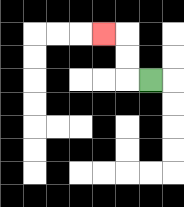{'start': '[6, 3]', 'end': '[4, 1]', 'path_directions': 'L,U,U,L', 'path_coordinates': '[[6, 3], [5, 3], [5, 2], [5, 1], [4, 1]]'}